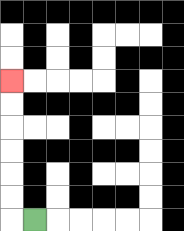{'start': '[1, 9]', 'end': '[0, 3]', 'path_directions': 'L,U,U,U,U,U,U', 'path_coordinates': '[[1, 9], [0, 9], [0, 8], [0, 7], [0, 6], [0, 5], [0, 4], [0, 3]]'}